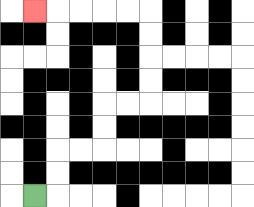{'start': '[1, 8]', 'end': '[1, 0]', 'path_directions': 'R,U,U,R,R,U,U,R,R,U,U,U,U,L,L,L,L,L', 'path_coordinates': '[[1, 8], [2, 8], [2, 7], [2, 6], [3, 6], [4, 6], [4, 5], [4, 4], [5, 4], [6, 4], [6, 3], [6, 2], [6, 1], [6, 0], [5, 0], [4, 0], [3, 0], [2, 0], [1, 0]]'}